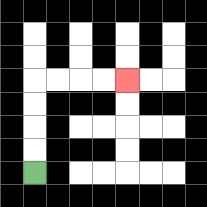{'start': '[1, 7]', 'end': '[5, 3]', 'path_directions': 'U,U,U,U,R,R,R,R', 'path_coordinates': '[[1, 7], [1, 6], [1, 5], [1, 4], [1, 3], [2, 3], [3, 3], [4, 3], [5, 3]]'}